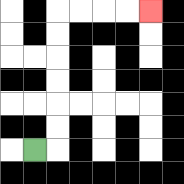{'start': '[1, 6]', 'end': '[6, 0]', 'path_directions': 'R,U,U,U,U,U,U,R,R,R,R', 'path_coordinates': '[[1, 6], [2, 6], [2, 5], [2, 4], [2, 3], [2, 2], [2, 1], [2, 0], [3, 0], [4, 0], [5, 0], [6, 0]]'}